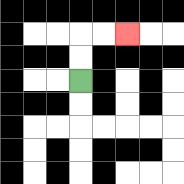{'start': '[3, 3]', 'end': '[5, 1]', 'path_directions': 'U,U,R,R', 'path_coordinates': '[[3, 3], [3, 2], [3, 1], [4, 1], [5, 1]]'}